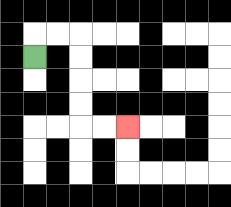{'start': '[1, 2]', 'end': '[5, 5]', 'path_directions': 'U,R,R,D,D,D,D,R,R', 'path_coordinates': '[[1, 2], [1, 1], [2, 1], [3, 1], [3, 2], [3, 3], [3, 4], [3, 5], [4, 5], [5, 5]]'}